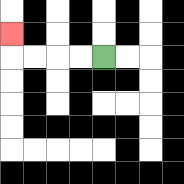{'start': '[4, 2]', 'end': '[0, 1]', 'path_directions': 'L,L,L,L,U', 'path_coordinates': '[[4, 2], [3, 2], [2, 2], [1, 2], [0, 2], [0, 1]]'}